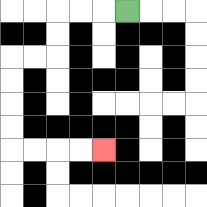{'start': '[5, 0]', 'end': '[4, 6]', 'path_directions': 'L,L,L,D,D,L,L,D,D,D,D,R,R,R,R', 'path_coordinates': '[[5, 0], [4, 0], [3, 0], [2, 0], [2, 1], [2, 2], [1, 2], [0, 2], [0, 3], [0, 4], [0, 5], [0, 6], [1, 6], [2, 6], [3, 6], [4, 6]]'}